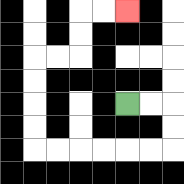{'start': '[5, 4]', 'end': '[5, 0]', 'path_directions': 'R,R,D,D,L,L,L,L,L,L,U,U,U,U,R,R,U,U,R,R', 'path_coordinates': '[[5, 4], [6, 4], [7, 4], [7, 5], [7, 6], [6, 6], [5, 6], [4, 6], [3, 6], [2, 6], [1, 6], [1, 5], [1, 4], [1, 3], [1, 2], [2, 2], [3, 2], [3, 1], [3, 0], [4, 0], [5, 0]]'}